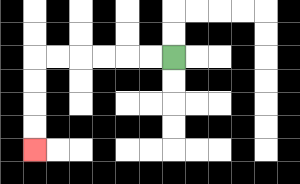{'start': '[7, 2]', 'end': '[1, 6]', 'path_directions': 'L,L,L,L,L,L,D,D,D,D', 'path_coordinates': '[[7, 2], [6, 2], [5, 2], [4, 2], [3, 2], [2, 2], [1, 2], [1, 3], [1, 4], [1, 5], [1, 6]]'}